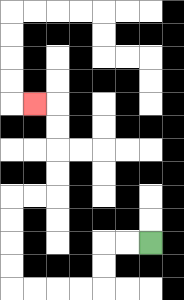{'start': '[6, 10]', 'end': '[1, 4]', 'path_directions': 'L,L,D,D,L,L,L,L,U,U,U,U,R,R,U,U,U,U,L', 'path_coordinates': '[[6, 10], [5, 10], [4, 10], [4, 11], [4, 12], [3, 12], [2, 12], [1, 12], [0, 12], [0, 11], [0, 10], [0, 9], [0, 8], [1, 8], [2, 8], [2, 7], [2, 6], [2, 5], [2, 4], [1, 4]]'}